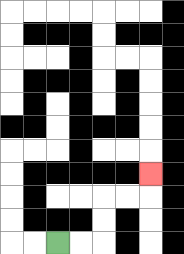{'start': '[2, 10]', 'end': '[6, 7]', 'path_directions': 'R,R,U,U,R,R,U', 'path_coordinates': '[[2, 10], [3, 10], [4, 10], [4, 9], [4, 8], [5, 8], [6, 8], [6, 7]]'}